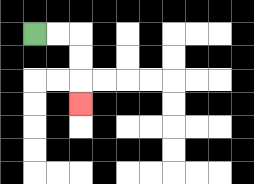{'start': '[1, 1]', 'end': '[3, 4]', 'path_directions': 'R,R,D,D,D', 'path_coordinates': '[[1, 1], [2, 1], [3, 1], [3, 2], [3, 3], [3, 4]]'}